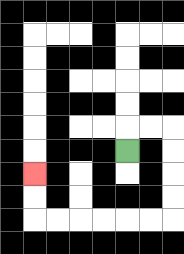{'start': '[5, 6]', 'end': '[1, 7]', 'path_directions': 'U,R,R,D,D,D,D,L,L,L,L,L,L,U,U', 'path_coordinates': '[[5, 6], [5, 5], [6, 5], [7, 5], [7, 6], [7, 7], [7, 8], [7, 9], [6, 9], [5, 9], [4, 9], [3, 9], [2, 9], [1, 9], [1, 8], [1, 7]]'}